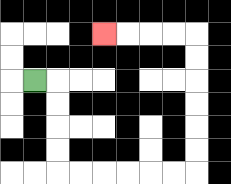{'start': '[1, 3]', 'end': '[4, 1]', 'path_directions': 'R,D,D,D,D,R,R,R,R,R,R,U,U,U,U,U,U,L,L,L,L', 'path_coordinates': '[[1, 3], [2, 3], [2, 4], [2, 5], [2, 6], [2, 7], [3, 7], [4, 7], [5, 7], [6, 7], [7, 7], [8, 7], [8, 6], [8, 5], [8, 4], [8, 3], [8, 2], [8, 1], [7, 1], [6, 1], [5, 1], [4, 1]]'}